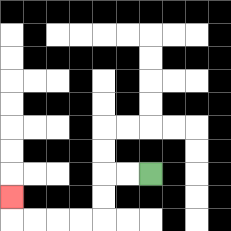{'start': '[6, 7]', 'end': '[0, 8]', 'path_directions': 'L,L,D,D,L,L,L,L,U', 'path_coordinates': '[[6, 7], [5, 7], [4, 7], [4, 8], [4, 9], [3, 9], [2, 9], [1, 9], [0, 9], [0, 8]]'}